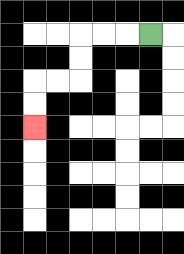{'start': '[6, 1]', 'end': '[1, 5]', 'path_directions': 'L,L,L,D,D,L,L,D,D', 'path_coordinates': '[[6, 1], [5, 1], [4, 1], [3, 1], [3, 2], [3, 3], [2, 3], [1, 3], [1, 4], [1, 5]]'}